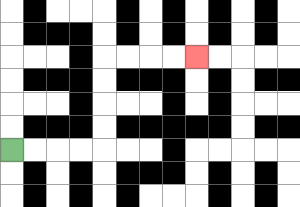{'start': '[0, 6]', 'end': '[8, 2]', 'path_directions': 'R,R,R,R,U,U,U,U,R,R,R,R', 'path_coordinates': '[[0, 6], [1, 6], [2, 6], [3, 6], [4, 6], [4, 5], [4, 4], [4, 3], [4, 2], [5, 2], [6, 2], [7, 2], [8, 2]]'}